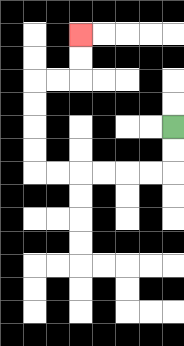{'start': '[7, 5]', 'end': '[3, 1]', 'path_directions': 'D,D,L,L,L,L,L,L,U,U,U,U,R,R,U,U', 'path_coordinates': '[[7, 5], [7, 6], [7, 7], [6, 7], [5, 7], [4, 7], [3, 7], [2, 7], [1, 7], [1, 6], [1, 5], [1, 4], [1, 3], [2, 3], [3, 3], [3, 2], [3, 1]]'}